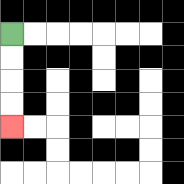{'start': '[0, 1]', 'end': '[0, 5]', 'path_directions': 'D,D,D,D', 'path_coordinates': '[[0, 1], [0, 2], [0, 3], [0, 4], [0, 5]]'}